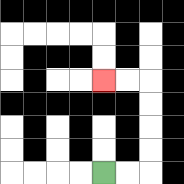{'start': '[4, 7]', 'end': '[4, 3]', 'path_directions': 'R,R,U,U,U,U,L,L', 'path_coordinates': '[[4, 7], [5, 7], [6, 7], [6, 6], [6, 5], [6, 4], [6, 3], [5, 3], [4, 3]]'}